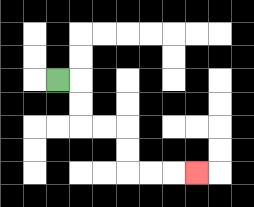{'start': '[2, 3]', 'end': '[8, 7]', 'path_directions': 'R,D,D,R,R,D,D,R,R,R', 'path_coordinates': '[[2, 3], [3, 3], [3, 4], [3, 5], [4, 5], [5, 5], [5, 6], [5, 7], [6, 7], [7, 7], [8, 7]]'}